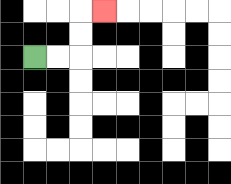{'start': '[1, 2]', 'end': '[4, 0]', 'path_directions': 'R,R,U,U,R', 'path_coordinates': '[[1, 2], [2, 2], [3, 2], [3, 1], [3, 0], [4, 0]]'}